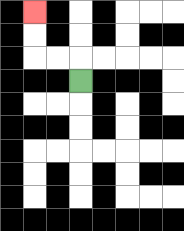{'start': '[3, 3]', 'end': '[1, 0]', 'path_directions': 'U,L,L,U,U', 'path_coordinates': '[[3, 3], [3, 2], [2, 2], [1, 2], [1, 1], [1, 0]]'}